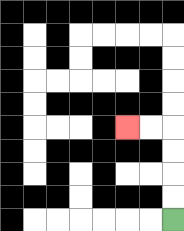{'start': '[7, 9]', 'end': '[5, 5]', 'path_directions': 'U,U,U,U,L,L', 'path_coordinates': '[[7, 9], [7, 8], [7, 7], [7, 6], [7, 5], [6, 5], [5, 5]]'}